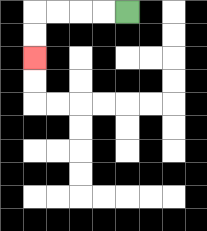{'start': '[5, 0]', 'end': '[1, 2]', 'path_directions': 'L,L,L,L,D,D', 'path_coordinates': '[[5, 0], [4, 0], [3, 0], [2, 0], [1, 0], [1, 1], [1, 2]]'}